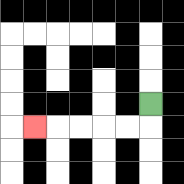{'start': '[6, 4]', 'end': '[1, 5]', 'path_directions': 'D,L,L,L,L,L', 'path_coordinates': '[[6, 4], [6, 5], [5, 5], [4, 5], [3, 5], [2, 5], [1, 5]]'}